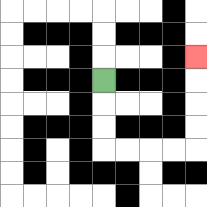{'start': '[4, 3]', 'end': '[8, 2]', 'path_directions': 'D,D,D,R,R,R,R,U,U,U,U', 'path_coordinates': '[[4, 3], [4, 4], [4, 5], [4, 6], [5, 6], [6, 6], [7, 6], [8, 6], [8, 5], [8, 4], [8, 3], [8, 2]]'}